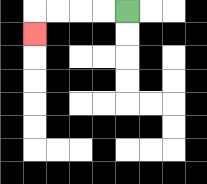{'start': '[5, 0]', 'end': '[1, 1]', 'path_directions': 'L,L,L,L,D', 'path_coordinates': '[[5, 0], [4, 0], [3, 0], [2, 0], [1, 0], [1, 1]]'}